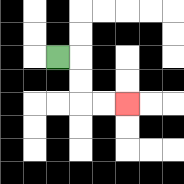{'start': '[2, 2]', 'end': '[5, 4]', 'path_directions': 'R,D,D,R,R', 'path_coordinates': '[[2, 2], [3, 2], [3, 3], [3, 4], [4, 4], [5, 4]]'}